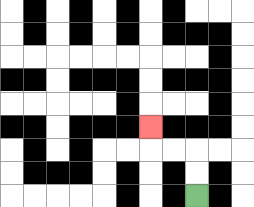{'start': '[8, 8]', 'end': '[6, 5]', 'path_directions': 'U,U,L,L,U', 'path_coordinates': '[[8, 8], [8, 7], [8, 6], [7, 6], [6, 6], [6, 5]]'}